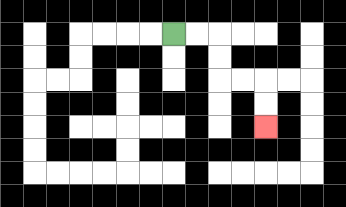{'start': '[7, 1]', 'end': '[11, 5]', 'path_directions': 'R,R,D,D,R,R,D,D', 'path_coordinates': '[[7, 1], [8, 1], [9, 1], [9, 2], [9, 3], [10, 3], [11, 3], [11, 4], [11, 5]]'}